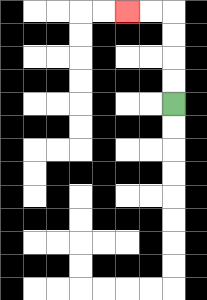{'start': '[7, 4]', 'end': '[5, 0]', 'path_directions': 'U,U,U,U,L,L', 'path_coordinates': '[[7, 4], [7, 3], [7, 2], [7, 1], [7, 0], [6, 0], [5, 0]]'}